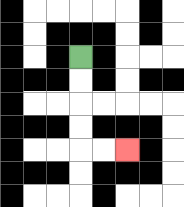{'start': '[3, 2]', 'end': '[5, 6]', 'path_directions': 'D,D,D,D,R,R', 'path_coordinates': '[[3, 2], [3, 3], [3, 4], [3, 5], [3, 6], [4, 6], [5, 6]]'}